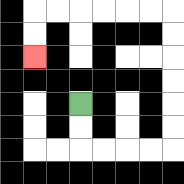{'start': '[3, 4]', 'end': '[1, 2]', 'path_directions': 'D,D,R,R,R,R,U,U,U,U,U,U,L,L,L,L,L,L,D,D', 'path_coordinates': '[[3, 4], [3, 5], [3, 6], [4, 6], [5, 6], [6, 6], [7, 6], [7, 5], [7, 4], [7, 3], [7, 2], [7, 1], [7, 0], [6, 0], [5, 0], [4, 0], [3, 0], [2, 0], [1, 0], [1, 1], [1, 2]]'}